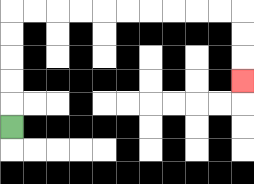{'start': '[0, 5]', 'end': '[10, 3]', 'path_directions': 'U,U,U,U,U,R,R,R,R,R,R,R,R,R,R,D,D,D', 'path_coordinates': '[[0, 5], [0, 4], [0, 3], [0, 2], [0, 1], [0, 0], [1, 0], [2, 0], [3, 0], [4, 0], [5, 0], [6, 0], [7, 0], [8, 0], [9, 0], [10, 0], [10, 1], [10, 2], [10, 3]]'}